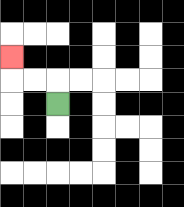{'start': '[2, 4]', 'end': '[0, 2]', 'path_directions': 'U,L,L,U', 'path_coordinates': '[[2, 4], [2, 3], [1, 3], [0, 3], [0, 2]]'}